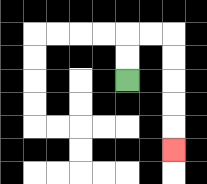{'start': '[5, 3]', 'end': '[7, 6]', 'path_directions': 'U,U,R,R,D,D,D,D,D', 'path_coordinates': '[[5, 3], [5, 2], [5, 1], [6, 1], [7, 1], [7, 2], [7, 3], [7, 4], [7, 5], [7, 6]]'}